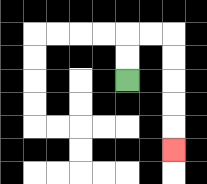{'start': '[5, 3]', 'end': '[7, 6]', 'path_directions': 'U,U,R,R,D,D,D,D,D', 'path_coordinates': '[[5, 3], [5, 2], [5, 1], [6, 1], [7, 1], [7, 2], [7, 3], [7, 4], [7, 5], [7, 6]]'}